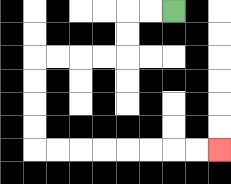{'start': '[7, 0]', 'end': '[9, 6]', 'path_directions': 'L,L,D,D,L,L,L,L,D,D,D,D,R,R,R,R,R,R,R,R', 'path_coordinates': '[[7, 0], [6, 0], [5, 0], [5, 1], [5, 2], [4, 2], [3, 2], [2, 2], [1, 2], [1, 3], [1, 4], [1, 5], [1, 6], [2, 6], [3, 6], [4, 6], [5, 6], [6, 6], [7, 6], [8, 6], [9, 6]]'}